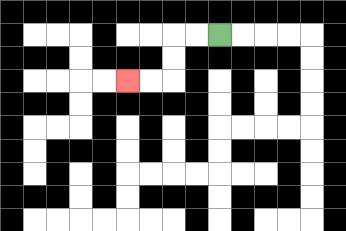{'start': '[9, 1]', 'end': '[5, 3]', 'path_directions': 'L,L,D,D,L,L', 'path_coordinates': '[[9, 1], [8, 1], [7, 1], [7, 2], [7, 3], [6, 3], [5, 3]]'}